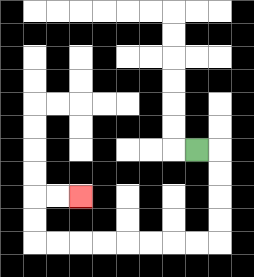{'start': '[8, 6]', 'end': '[3, 8]', 'path_directions': 'R,D,D,D,D,L,L,L,L,L,L,L,L,U,U,R,R', 'path_coordinates': '[[8, 6], [9, 6], [9, 7], [9, 8], [9, 9], [9, 10], [8, 10], [7, 10], [6, 10], [5, 10], [4, 10], [3, 10], [2, 10], [1, 10], [1, 9], [1, 8], [2, 8], [3, 8]]'}